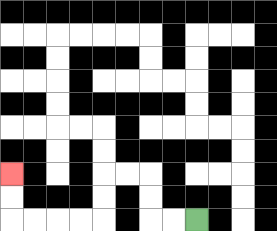{'start': '[8, 9]', 'end': '[0, 7]', 'path_directions': 'L,L,U,U,L,L,D,D,L,L,L,L,U,U', 'path_coordinates': '[[8, 9], [7, 9], [6, 9], [6, 8], [6, 7], [5, 7], [4, 7], [4, 8], [4, 9], [3, 9], [2, 9], [1, 9], [0, 9], [0, 8], [0, 7]]'}